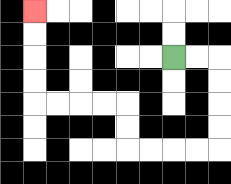{'start': '[7, 2]', 'end': '[1, 0]', 'path_directions': 'R,R,D,D,D,D,L,L,L,L,U,U,L,L,L,L,U,U,U,U', 'path_coordinates': '[[7, 2], [8, 2], [9, 2], [9, 3], [9, 4], [9, 5], [9, 6], [8, 6], [7, 6], [6, 6], [5, 6], [5, 5], [5, 4], [4, 4], [3, 4], [2, 4], [1, 4], [1, 3], [1, 2], [1, 1], [1, 0]]'}